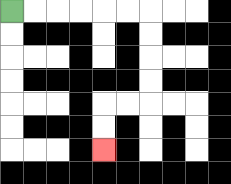{'start': '[0, 0]', 'end': '[4, 6]', 'path_directions': 'R,R,R,R,R,R,D,D,D,D,L,L,D,D', 'path_coordinates': '[[0, 0], [1, 0], [2, 0], [3, 0], [4, 0], [5, 0], [6, 0], [6, 1], [6, 2], [6, 3], [6, 4], [5, 4], [4, 4], [4, 5], [4, 6]]'}